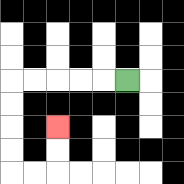{'start': '[5, 3]', 'end': '[2, 5]', 'path_directions': 'L,L,L,L,L,D,D,D,D,R,R,U,U', 'path_coordinates': '[[5, 3], [4, 3], [3, 3], [2, 3], [1, 3], [0, 3], [0, 4], [0, 5], [0, 6], [0, 7], [1, 7], [2, 7], [2, 6], [2, 5]]'}